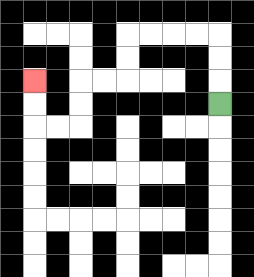{'start': '[9, 4]', 'end': '[1, 3]', 'path_directions': 'U,U,U,L,L,L,L,D,D,L,L,D,D,L,L,U,U', 'path_coordinates': '[[9, 4], [9, 3], [9, 2], [9, 1], [8, 1], [7, 1], [6, 1], [5, 1], [5, 2], [5, 3], [4, 3], [3, 3], [3, 4], [3, 5], [2, 5], [1, 5], [1, 4], [1, 3]]'}